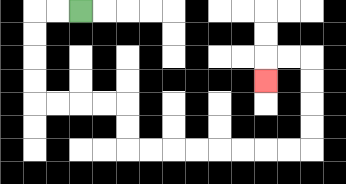{'start': '[3, 0]', 'end': '[11, 3]', 'path_directions': 'L,L,D,D,D,D,R,R,R,R,D,D,R,R,R,R,R,R,R,R,U,U,U,U,L,L,D', 'path_coordinates': '[[3, 0], [2, 0], [1, 0], [1, 1], [1, 2], [1, 3], [1, 4], [2, 4], [3, 4], [4, 4], [5, 4], [5, 5], [5, 6], [6, 6], [7, 6], [8, 6], [9, 6], [10, 6], [11, 6], [12, 6], [13, 6], [13, 5], [13, 4], [13, 3], [13, 2], [12, 2], [11, 2], [11, 3]]'}